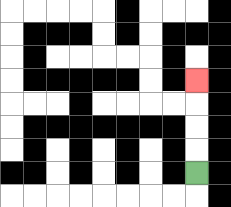{'start': '[8, 7]', 'end': '[8, 3]', 'path_directions': 'U,U,U,U', 'path_coordinates': '[[8, 7], [8, 6], [8, 5], [8, 4], [8, 3]]'}